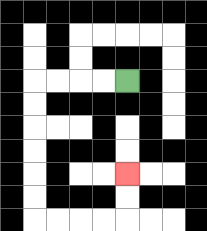{'start': '[5, 3]', 'end': '[5, 7]', 'path_directions': 'L,L,L,L,D,D,D,D,D,D,R,R,R,R,U,U', 'path_coordinates': '[[5, 3], [4, 3], [3, 3], [2, 3], [1, 3], [1, 4], [1, 5], [1, 6], [1, 7], [1, 8], [1, 9], [2, 9], [3, 9], [4, 9], [5, 9], [5, 8], [5, 7]]'}